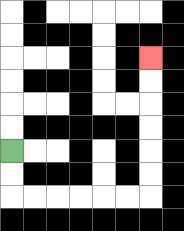{'start': '[0, 6]', 'end': '[6, 2]', 'path_directions': 'D,D,R,R,R,R,R,R,U,U,U,U,U,U', 'path_coordinates': '[[0, 6], [0, 7], [0, 8], [1, 8], [2, 8], [3, 8], [4, 8], [5, 8], [6, 8], [6, 7], [6, 6], [6, 5], [6, 4], [6, 3], [6, 2]]'}